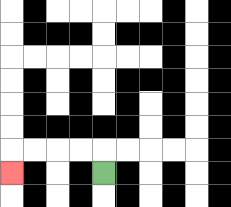{'start': '[4, 7]', 'end': '[0, 7]', 'path_directions': 'U,L,L,L,L,D', 'path_coordinates': '[[4, 7], [4, 6], [3, 6], [2, 6], [1, 6], [0, 6], [0, 7]]'}